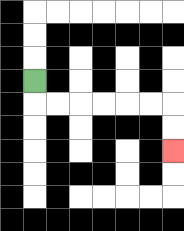{'start': '[1, 3]', 'end': '[7, 6]', 'path_directions': 'D,R,R,R,R,R,R,D,D', 'path_coordinates': '[[1, 3], [1, 4], [2, 4], [3, 4], [4, 4], [5, 4], [6, 4], [7, 4], [7, 5], [7, 6]]'}